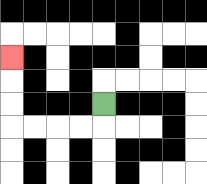{'start': '[4, 4]', 'end': '[0, 2]', 'path_directions': 'D,L,L,L,L,U,U,U', 'path_coordinates': '[[4, 4], [4, 5], [3, 5], [2, 5], [1, 5], [0, 5], [0, 4], [0, 3], [0, 2]]'}